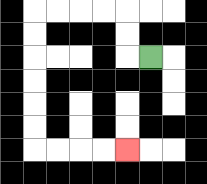{'start': '[6, 2]', 'end': '[5, 6]', 'path_directions': 'L,U,U,L,L,L,L,D,D,D,D,D,D,R,R,R,R', 'path_coordinates': '[[6, 2], [5, 2], [5, 1], [5, 0], [4, 0], [3, 0], [2, 0], [1, 0], [1, 1], [1, 2], [1, 3], [1, 4], [1, 5], [1, 6], [2, 6], [3, 6], [4, 6], [5, 6]]'}